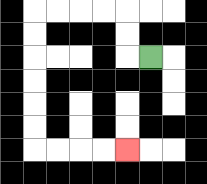{'start': '[6, 2]', 'end': '[5, 6]', 'path_directions': 'L,U,U,L,L,L,L,D,D,D,D,D,D,R,R,R,R', 'path_coordinates': '[[6, 2], [5, 2], [5, 1], [5, 0], [4, 0], [3, 0], [2, 0], [1, 0], [1, 1], [1, 2], [1, 3], [1, 4], [1, 5], [1, 6], [2, 6], [3, 6], [4, 6], [5, 6]]'}